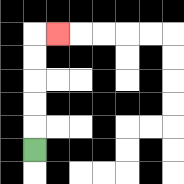{'start': '[1, 6]', 'end': '[2, 1]', 'path_directions': 'U,U,U,U,U,R', 'path_coordinates': '[[1, 6], [1, 5], [1, 4], [1, 3], [1, 2], [1, 1], [2, 1]]'}